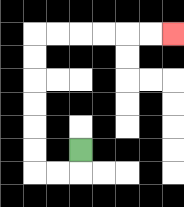{'start': '[3, 6]', 'end': '[7, 1]', 'path_directions': 'D,L,L,U,U,U,U,U,U,R,R,R,R,R,R', 'path_coordinates': '[[3, 6], [3, 7], [2, 7], [1, 7], [1, 6], [1, 5], [1, 4], [1, 3], [1, 2], [1, 1], [2, 1], [3, 1], [4, 1], [5, 1], [6, 1], [7, 1]]'}